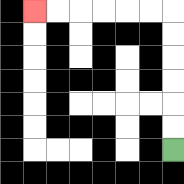{'start': '[7, 6]', 'end': '[1, 0]', 'path_directions': 'U,U,U,U,U,U,L,L,L,L,L,L', 'path_coordinates': '[[7, 6], [7, 5], [7, 4], [7, 3], [7, 2], [7, 1], [7, 0], [6, 0], [5, 0], [4, 0], [3, 0], [2, 0], [1, 0]]'}